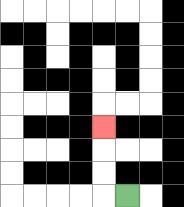{'start': '[5, 8]', 'end': '[4, 5]', 'path_directions': 'L,U,U,U', 'path_coordinates': '[[5, 8], [4, 8], [4, 7], [4, 6], [4, 5]]'}